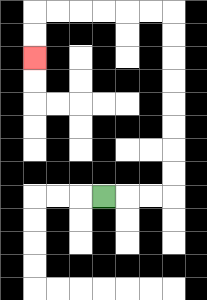{'start': '[4, 8]', 'end': '[1, 2]', 'path_directions': 'R,R,R,U,U,U,U,U,U,U,U,L,L,L,L,L,L,D,D', 'path_coordinates': '[[4, 8], [5, 8], [6, 8], [7, 8], [7, 7], [7, 6], [7, 5], [7, 4], [7, 3], [7, 2], [7, 1], [7, 0], [6, 0], [5, 0], [4, 0], [3, 0], [2, 0], [1, 0], [1, 1], [1, 2]]'}